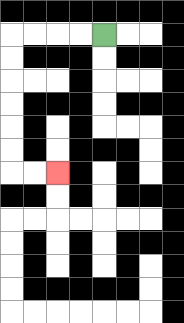{'start': '[4, 1]', 'end': '[2, 7]', 'path_directions': 'L,L,L,L,D,D,D,D,D,D,R,R', 'path_coordinates': '[[4, 1], [3, 1], [2, 1], [1, 1], [0, 1], [0, 2], [0, 3], [0, 4], [0, 5], [0, 6], [0, 7], [1, 7], [2, 7]]'}